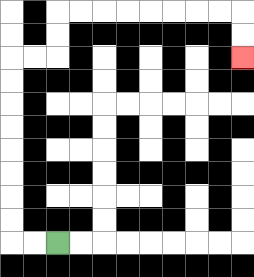{'start': '[2, 10]', 'end': '[10, 2]', 'path_directions': 'L,L,U,U,U,U,U,U,U,U,R,R,U,U,R,R,R,R,R,R,R,R,D,D', 'path_coordinates': '[[2, 10], [1, 10], [0, 10], [0, 9], [0, 8], [0, 7], [0, 6], [0, 5], [0, 4], [0, 3], [0, 2], [1, 2], [2, 2], [2, 1], [2, 0], [3, 0], [4, 0], [5, 0], [6, 0], [7, 0], [8, 0], [9, 0], [10, 0], [10, 1], [10, 2]]'}